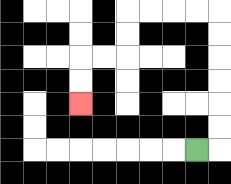{'start': '[8, 6]', 'end': '[3, 4]', 'path_directions': 'R,U,U,U,U,U,U,L,L,L,L,D,D,L,L,D,D', 'path_coordinates': '[[8, 6], [9, 6], [9, 5], [9, 4], [9, 3], [9, 2], [9, 1], [9, 0], [8, 0], [7, 0], [6, 0], [5, 0], [5, 1], [5, 2], [4, 2], [3, 2], [3, 3], [3, 4]]'}